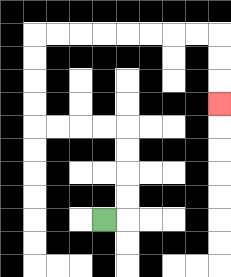{'start': '[4, 9]', 'end': '[9, 4]', 'path_directions': 'R,U,U,U,U,L,L,L,L,U,U,U,U,R,R,R,R,R,R,R,R,D,D,D', 'path_coordinates': '[[4, 9], [5, 9], [5, 8], [5, 7], [5, 6], [5, 5], [4, 5], [3, 5], [2, 5], [1, 5], [1, 4], [1, 3], [1, 2], [1, 1], [2, 1], [3, 1], [4, 1], [5, 1], [6, 1], [7, 1], [8, 1], [9, 1], [9, 2], [9, 3], [9, 4]]'}